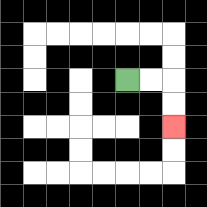{'start': '[5, 3]', 'end': '[7, 5]', 'path_directions': 'R,R,D,D', 'path_coordinates': '[[5, 3], [6, 3], [7, 3], [7, 4], [7, 5]]'}